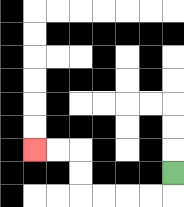{'start': '[7, 7]', 'end': '[1, 6]', 'path_directions': 'D,L,L,L,L,U,U,L,L', 'path_coordinates': '[[7, 7], [7, 8], [6, 8], [5, 8], [4, 8], [3, 8], [3, 7], [3, 6], [2, 6], [1, 6]]'}